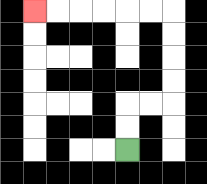{'start': '[5, 6]', 'end': '[1, 0]', 'path_directions': 'U,U,R,R,U,U,U,U,L,L,L,L,L,L', 'path_coordinates': '[[5, 6], [5, 5], [5, 4], [6, 4], [7, 4], [7, 3], [7, 2], [7, 1], [7, 0], [6, 0], [5, 0], [4, 0], [3, 0], [2, 0], [1, 0]]'}